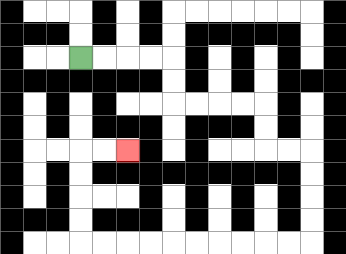{'start': '[3, 2]', 'end': '[5, 6]', 'path_directions': 'R,R,R,R,D,D,R,R,R,R,D,D,R,R,D,D,D,D,L,L,L,L,L,L,L,L,L,L,U,U,U,U,R,R', 'path_coordinates': '[[3, 2], [4, 2], [5, 2], [6, 2], [7, 2], [7, 3], [7, 4], [8, 4], [9, 4], [10, 4], [11, 4], [11, 5], [11, 6], [12, 6], [13, 6], [13, 7], [13, 8], [13, 9], [13, 10], [12, 10], [11, 10], [10, 10], [9, 10], [8, 10], [7, 10], [6, 10], [5, 10], [4, 10], [3, 10], [3, 9], [3, 8], [3, 7], [3, 6], [4, 6], [5, 6]]'}